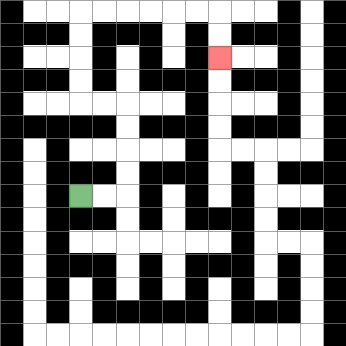{'start': '[3, 8]', 'end': '[9, 2]', 'path_directions': 'R,R,U,U,U,U,L,L,U,U,U,U,R,R,R,R,R,R,D,D', 'path_coordinates': '[[3, 8], [4, 8], [5, 8], [5, 7], [5, 6], [5, 5], [5, 4], [4, 4], [3, 4], [3, 3], [3, 2], [3, 1], [3, 0], [4, 0], [5, 0], [6, 0], [7, 0], [8, 0], [9, 0], [9, 1], [9, 2]]'}